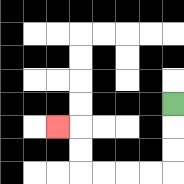{'start': '[7, 4]', 'end': '[2, 5]', 'path_directions': 'D,D,D,L,L,L,L,U,U,L', 'path_coordinates': '[[7, 4], [7, 5], [7, 6], [7, 7], [6, 7], [5, 7], [4, 7], [3, 7], [3, 6], [3, 5], [2, 5]]'}